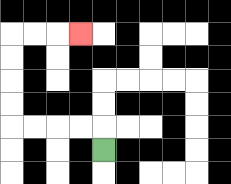{'start': '[4, 6]', 'end': '[3, 1]', 'path_directions': 'U,L,L,L,L,U,U,U,U,R,R,R', 'path_coordinates': '[[4, 6], [4, 5], [3, 5], [2, 5], [1, 5], [0, 5], [0, 4], [0, 3], [0, 2], [0, 1], [1, 1], [2, 1], [3, 1]]'}